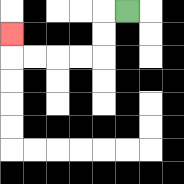{'start': '[5, 0]', 'end': '[0, 1]', 'path_directions': 'L,D,D,L,L,L,L,U', 'path_coordinates': '[[5, 0], [4, 0], [4, 1], [4, 2], [3, 2], [2, 2], [1, 2], [0, 2], [0, 1]]'}